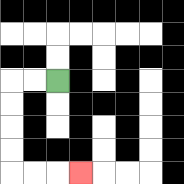{'start': '[2, 3]', 'end': '[3, 7]', 'path_directions': 'L,L,D,D,D,D,R,R,R', 'path_coordinates': '[[2, 3], [1, 3], [0, 3], [0, 4], [0, 5], [0, 6], [0, 7], [1, 7], [2, 7], [3, 7]]'}